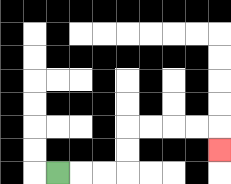{'start': '[2, 7]', 'end': '[9, 6]', 'path_directions': 'R,R,R,U,U,R,R,R,R,D', 'path_coordinates': '[[2, 7], [3, 7], [4, 7], [5, 7], [5, 6], [5, 5], [6, 5], [7, 5], [8, 5], [9, 5], [9, 6]]'}